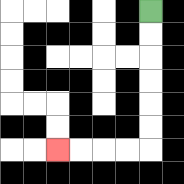{'start': '[6, 0]', 'end': '[2, 6]', 'path_directions': 'D,D,D,D,D,D,L,L,L,L', 'path_coordinates': '[[6, 0], [6, 1], [6, 2], [6, 3], [6, 4], [6, 5], [6, 6], [5, 6], [4, 6], [3, 6], [2, 6]]'}